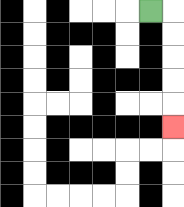{'start': '[6, 0]', 'end': '[7, 5]', 'path_directions': 'R,D,D,D,D,D', 'path_coordinates': '[[6, 0], [7, 0], [7, 1], [7, 2], [7, 3], [7, 4], [7, 5]]'}